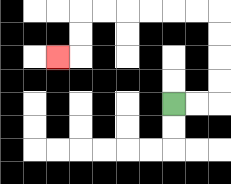{'start': '[7, 4]', 'end': '[2, 2]', 'path_directions': 'R,R,U,U,U,U,L,L,L,L,L,L,D,D,L', 'path_coordinates': '[[7, 4], [8, 4], [9, 4], [9, 3], [9, 2], [9, 1], [9, 0], [8, 0], [7, 0], [6, 0], [5, 0], [4, 0], [3, 0], [3, 1], [3, 2], [2, 2]]'}